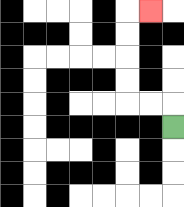{'start': '[7, 5]', 'end': '[6, 0]', 'path_directions': 'U,L,L,U,U,U,U,R', 'path_coordinates': '[[7, 5], [7, 4], [6, 4], [5, 4], [5, 3], [5, 2], [5, 1], [5, 0], [6, 0]]'}